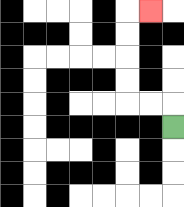{'start': '[7, 5]', 'end': '[6, 0]', 'path_directions': 'U,L,L,U,U,U,U,R', 'path_coordinates': '[[7, 5], [7, 4], [6, 4], [5, 4], [5, 3], [5, 2], [5, 1], [5, 0], [6, 0]]'}